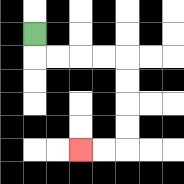{'start': '[1, 1]', 'end': '[3, 6]', 'path_directions': 'D,R,R,R,R,D,D,D,D,L,L', 'path_coordinates': '[[1, 1], [1, 2], [2, 2], [3, 2], [4, 2], [5, 2], [5, 3], [5, 4], [5, 5], [5, 6], [4, 6], [3, 6]]'}